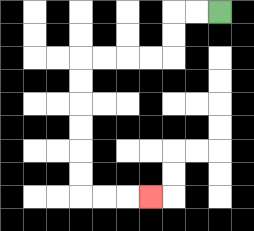{'start': '[9, 0]', 'end': '[6, 8]', 'path_directions': 'L,L,D,D,L,L,L,L,D,D,D,D,D,D,R,R,R', 'path_coordinates': '[[9, 0], [8, 0], [7, 0], [7, 1], [7, 2], [6, 2], [5, 2], [4, 2], [3, 2], [3, 3], [3, 4], [3, 5], [3, 6], [3, 7], [3, 8], [4, 8], [5, 8], [6, 8]]'}